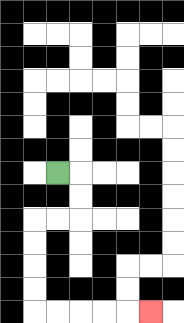{'start': '[2, 7]', 'end': '[6, 13]', 'path_directions': 'R,D,D,L,L,D,D,D,D,R,R,R,R,R', 'path_coordinates': '[[2, 7], [3, 7], [3, 8], [3, 9], [2, 9], [1, 9], [1, 10], [1, 11], [1, 12], [1, 13], [2, 13], [3, 13], [4, 13], [5, 13], [6, 13]]'}